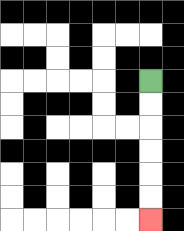{'start': '[6, 3]', 'end': '[6, 9]', 'path_directions': 'D,D,D,D,D,D', 'path_coordinates': '[[6, 3], [6, 4], [6, 5], [6, 6], [6, 7], [6, 8], [6, 9]]'}